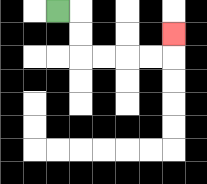{'start': '[2, 0]', 'end': '[7, 1]', 'path_directions': 'R,D,D,R,R,R,R,U', 'path_coordinates': '[[2, 0], [3, 0], [3, 1], [3, 2], [4, 2], [5, 2], [6, 2], [7, 2], [7, 1]]'}